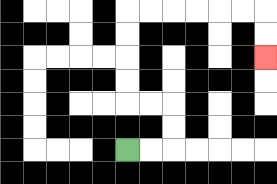{'start': '[5, 6]', 'end': '[11, 2]', 'path_directions': 'R,R,U,U,L,L,U,U,U,U,R,R,R,R,R,R,D,D', 'path_coordinates': '[[5, 6], [6, 6], [7, 6], [7, 5], [7, 4], [6, 4], [5, 4], [5, 3], [5, 2], [5, 1], [5, 0], [6, 0], [7, 0], [8, 0], [9, 0], [10, 0], [11, 0], [11, 1], [11, 2]]'}